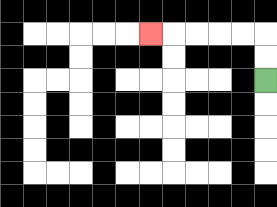{'start': '[11, 3]', 'end': '[6, 1]', 'path_directions': 'U,U,L,L,L,L,L', 'path_coordinates': '[[11, 3], [11, 2], [11, 1], [10, 1], [9, 1], [8, 1], [7, 1], [6, 1]]'}